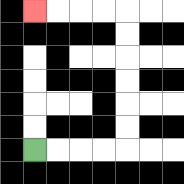{'start': '[1, 6]', 'end': '[1, 0]', 'path_directions': 'R,R,R,R,U,U,U,U,U,U,L,L,L,L', 'path_coordinates': '[[1, 6], [2, 6], [3, 6], [4, 6], [5, 6], [5, 5], [5, 4], [5, 3], [5, 2], [5, 1], [5, 0], [4, 0], [3, 0], [2, 0], [1, 0]]'}